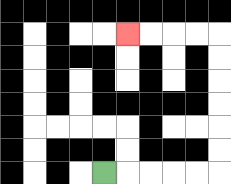{'start': '[4, 7]', 'end': '[5, 1]', 'path_directions': 'R,R,R,R,R,U,U,U,U,U,U,L,L,L,L', 'path_coordinates': '[[4, 7], [5, 7], [6, 7], [7, 7], [8, 7], [9, 7], [9, 6], [9, 5], [9, 4], [9, 3], [9, 2], [9, 1], [8, 1], [7, 1], [6, 1], [5, 1]]'}